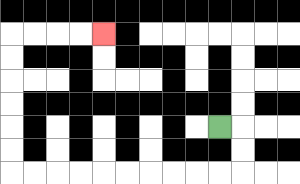{'start': '[9, 5]', 'end': '[4, 1]', 'path_directions': 'R,D,D,L,L,L,L,L,L,L,L,L,L,U,U,U,U,U,U,R,R,R,R', 'path_coordinates': '[[9, 5], [10, 5], [10, 6], [10, 7], [9, 7], [8, 7], [7, 7], [6, 7], [5, 7], [4, 7], [3, 7], [2, 7], [1, 7], [0, 7], [0, 6], [0, 5], [0, 4], [0, 3], [0, 2], [0, 1], [1, 1], [2, 1], [3, 1], [4, 1]]'}